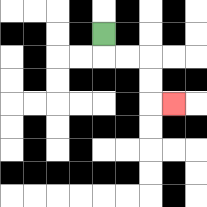{'start': '[4, 1]', 'end': '[7, 4]', 'path_directions': 'D,R,R,D,D,R', 'path_coordinates': '[[4, 1], [4, 2], [5, 2], [6, 2], [6, 3], [6, 4], [7, 4]]'}